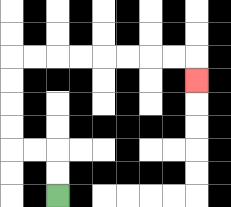{'start': '[2, 8]', 'end': '[8, 3]', 'path_directions': 'U,U,L,L,U,U,U,U,R,R,R,R,R,R,R,R,D', 'path_coordinates': '[[2, 8], [2, 7], [2, 6], [1, 6], [0, 6], [0, 5], [0, 4], [0, 3], [0, 2], [1, 2], [2, 2], [3, 2], [4, 2], [5, 2], [6, 2], [7, 2], [8, 2], [8, 3]]'}